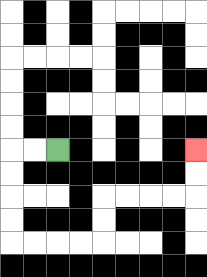{'start': '[2, 6]', 'end': '[8, 6]', 'path_directions': 'L,L,D,D,D,D,R,R,R,R,U,U,R,R,R,R,U,U', 'path_coordinates': '[[2, 6], [1, 6], [0, 6], [0, 7], [0, 8], [0, 9], [0, 10], [1, 10], [2, 10], [3, 10], [4, 10], [4, 9], [4, 8], [5, 8], [6, 8], [7, 8], [8, 8], [8, 7], [8, 6]]'}